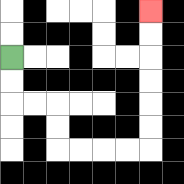{'start': '[0, 2]', 'end': '[6, 0]', 'path_directions': 'D,D,R,R,D,D,R,R,R,R,U,U,U,U,U,U', 'path_coordinates': '[[0, 2], [0, 3], [0, 4], [1, 4], [2, 4], [2, 5], [2, 6], [3, 6], [4, 6], [5, 6], [6, 6], [6, 5], [6, 4], [6, 3], [6, 2], [6, 1], [6, 0]]'}